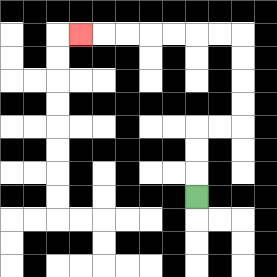{'start': '[8, 8]', 'end': '[3, 1]', 'path_directions': 'U,U,U,R,R,U,U,U,U,L,L,L,L,L,L,L', 'path_coordinates': '[[8, 8], [8, 7], [8, 6], [8, 5], [9, 5], [10, 5], [10, 4], [10, 3], [10, 2], [10, 1], [9, 1], [8, 1], [7, 1], [6, 1], [5, 1], [4, 1], [3, 1]]'}